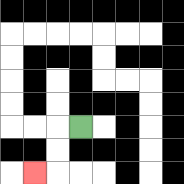{'start': '[3, 5]', 'end': '[1, 7]', 'path_directions': 'L,D,D,L', 'path_coordinates': '[[3, 5], [2, 5], [2, 6], [2, 7], [1, 7]]'}